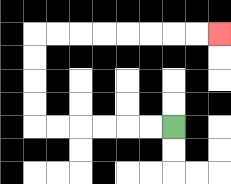{'start': '[7, 5]', 'end': '[9, 1]', 'path_directions': 'L,L,L,L,L,L,U,U,U,U,R,R,R,R,R,R,R,R', 'path_coordinates': '[[7, 5], [6, 5], [5, 5], [4, 5], [3, 5], [2, 5], [1, 5], [1, 4], [1, 3], [1, 2], [1, 1], [2, 1], [3, 1], [4, 1], [5, 1], [6, 1], [7, 1], [8, 1], [9, 1]]'}